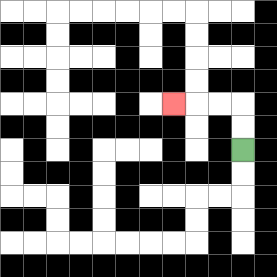{'start': '[10, 6]', 'end': '[7, 4]', 'path_directions': 'U,U,L,L,L', 'path_coordinates': '[[10, 6], [10, 5], [10, 4], [9, 4], [8, 4], [7, 4]]'}